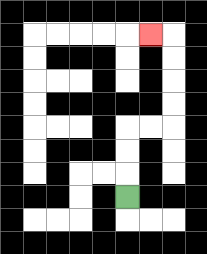{'start': '[5, 8]', 'end': '[6, 1]', 'path_directions': 'U,U,U,R,R,U,U,U,U,L', 'path_coordinates': '[[5, 8], [5, 7], [5, 6], [5, 5], [6, 5], [7, 5], [7, 4], [7, 3], [7, 2], [7, 1], [6, 1]]'}